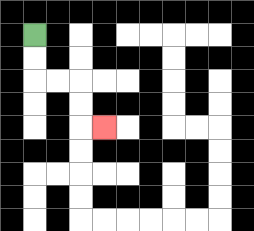{'start': '[1, 1]', 'end': '[4, 5]', 'path_directions': 'D,D,R,R,D,D,R', 'path_coordinates': '[[1, 1], [1, 2], [1, 3], [2, 3], [3, 3], [3, 4], [3, 5], [4, 5]]'}